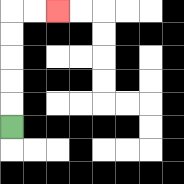{'start': '[0, 5]', 'end': '[2, 0]', 'path_directions': 'U,U,U,U,U,R,R', 'path_coordinates': '[[0, 5], [0, 4], [0, 3], [0, 2], [0, 1], [0, 0], [1, 0], [2, 0]]'}